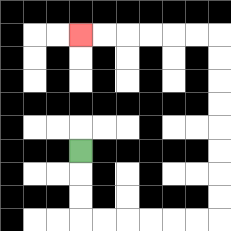{'start': '[3, 6]', 'end': '[3, 1]', 'path_directions': 'D,D,D,R,R,R,R,R,R,U,U,U,U,U,U,U,U,L,L,L,L,L,L', 'path_coordinates': '[[3, 6], [3, 7], [3, 8], [3, 9], [4, 9], [5, 9], [6, 9], [7, 9], [8, 9], [9, 9], [9, 8], [9, 7], [9, 6], [9, 5], [9, 4], [9, 3], [9, 2], [9, 1], [8, 1], [7, 1], [6, 1], [5, 1], [4, 1], [3, 1]]'}